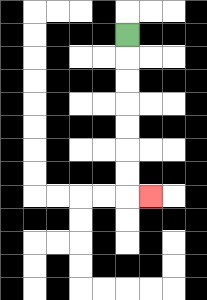{'start': '[5, 1]', 'end': '[6, 8]', 'path_directions': 'D,D,D,D,D,D,D,R', 'path_coordinates': '[[5, 1], [5, 2], [5, 3], [5, 4], [5, 5], [5, 6], [5, 7], [5, 8], [6, 8]]'}